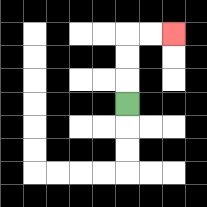{'start': '[5, 4]', 'end': '[7, 1]', 'path_directions': 'U,U,U,R,R', 'path_coordinates': '[[5, 4], [5, 3], [5, 2], [5, 1], [6, 1], [7, 1]]'}